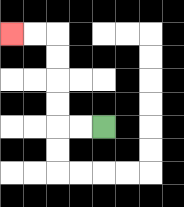{'start': '[4, 5]', 'end': '[0, 1]', 'path_directions': 'L,L,U,U,U,U,L,L', 'path_coordinates': '[[4, 5], [3, 5], [2, 5], [2, 4], [2, 3], [2, 2], [2, 1], [1, 1], [0, 1]]'}